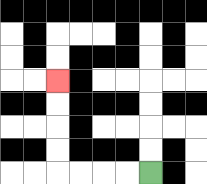{'start': '[6, 7]', 'end': '[2, 3]', 'path_directions': 'L,L,L,L,U,U,U,U', 'path_coordinates': '[[6, 7], [5, 7], [4, 7], [3, 7], [2, 7], [2, 6], [2, 5], [2, 4], [2, 3]]'}